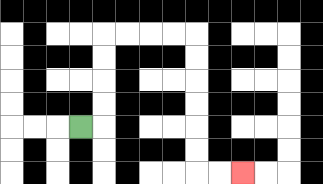{'start': '[3, 5]', 'end': '[10, 7]', 'path_directions': 'R,U,U,U,U,R,R,R,R,D,D,D,D,D,D,R,R', 'path_coordinates': '[[3, 5], [4, 5], [4, 4], [4, 3], [4, 2], [4, 1], [5, 1], [6, 1], [7, 1], [8, 1], [8, 2], [8, 3], [8, 4], [8, 5], [8, 6], [8, 7], [9, 7], [10, 7]]'}